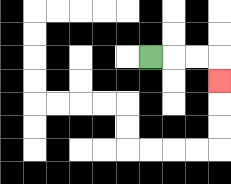{'start': '[6, 2]', 'end': '[9, 3]', 'path_directions': 'R,R,R,D', 'path_coordinates': '[[6, 2], [7, 2], [8, 2], [9, 2], [9, 3]]'}